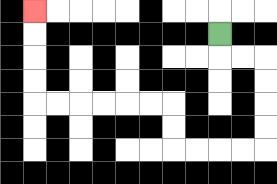{'start': '[9, 1]', 'end': '[1, 0]', 'path_directions': 'D,R,R,D,D,D,D,L,L,L,L,U,U,L,L,L,L,L,L,U,U,U,U', 'path_coordinates': '[[9, 1], [9, 2], [10, 2], [11, 2], [11, 3], [11, 4], [11, 5], [11, 6], [10, 6], [9, 6], [8, 6], [7, 6], [7, 5], [7, 4], [6, 4], [5, 4], [4, 4], [3, 4], [2, 4], [1, 4], [1, 3], [1, 2], [1, 1], [1, 0]]'}